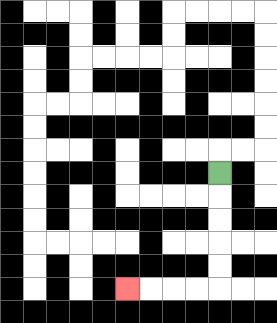{'start': '[9, 7]', 'end': '[5, 12]', 'path_directions': 'D,D,D,D,D,L,L,L,L', 'path_coordinates': '[[9, 7], [9, 8], [9, 9], [9, 10], [9, 11], [9, 12], [8, 12], [7, 12], [6, 12], [5, 12]]'}